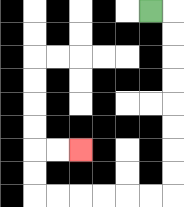{'start': '[6, 0]', 'end': '[3, 6]', 'path_directions': 'R,D,D,D,D,D,D,D,D,L,L,L,L,L,L,U,U,R,R', 'path_coordinates': '[[6, 0], [7, 0], [7, 1], [7, 2], [7, 3], [7, 4], [7, 5], [7, 6], [7, 7], [7, 8], [6, 8], [5, 8], [4, 8], [3, 8], [2, 8], [1, 8], [1, 7], [1, 6], [2, 6], [3, 6]]'}